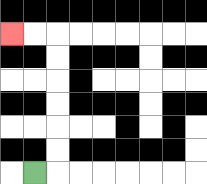{'start': '[1, 7]', 'end': '[0, 1]', 'path_directions': 'R,U,U,U,U,U,U,L,L', 'path_coordinates': '[[1, 7], [2, 7], [2, 6], [2, 5], [2, 4], [2, 3], [2, 2], [2, 1], [1, 1], [0, 1]]'}